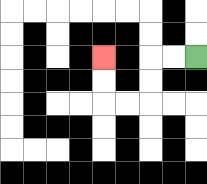{'start': '[8, 2]', 'end': '[4, 2]', 'path_directions': 'L,L,D,D,L,L,U,U', 'path_coordinates': '[[8, 2], [7, 2], [6, 2], [6, 3], [6, 4], [5, 4], [4, 4], [4, 3], [4, 2]]'}